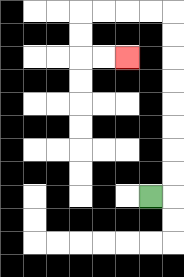{'start': '[6, 8]', 'end': '[5, 2]', 'path_directions': 'R,U,U,U,U,U,U,U,U,L,L,L,L,D,D,R,R', 'path_coordinates': '[[6, 8], [7, 8], [7, 7], [7, 6], [7, 5], [7, 4], [7, 3], [7, 2], [7, 1], [7, 0], [6, 0], [5, 0], [4, 0], [3, 0], [3, 1], [3, 2], [4, 2], [5, 2]]'}